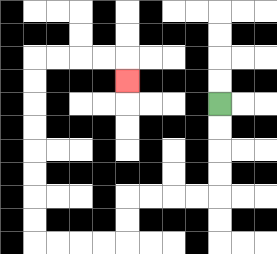{'start': '[9, 4]', 'end': '[5, 3]', 'path_directions': 'D,D,D,D,L,L,L,L,D,D,L,L,L,L,U,U,U,U,U,U,U,U,R,R,R,R,D', 'path_coordinates': '[[9, 4], [9, 5], [9, 6], [9, 7], [9, 8], [8, 8], [7, 8], [6, 8], [5, 8], [5, 9], [5, 10], [4, 10], [3, 10], [2, 10], [1, 10], [1, 9], [1, 8], [1, 7], [1, 6], [1, 5], [1, 4], [1, 3], [1, 2], [2, 2], [3, 2], [4, 2], [5, 2], [5, 3]]'}